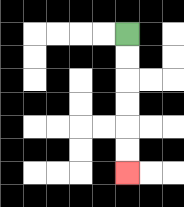{'start': '[5, 1]', 'end': '[5, 7]', 'path_directions': 'D,D,D,D,D,D', 'path_coordinates': '[[5, 1], [5, 2], [5, 3], [5, 4], [5, 5], [5, 6], [5, 7]]'}